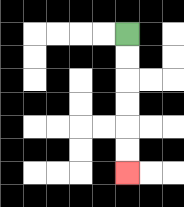{'start': '[5, 1]', 'end': '[5, 7]', 'path_directions': 'D,D,D,D,D,D', 'path_coordinates': '[[5, 1], [5, 2], [5, 3], [5, 4], [5, 5], [5, 6], [5, 7]]'}